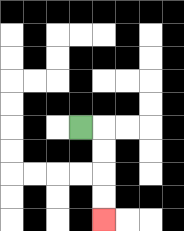{'start': '[3, 5]', 'end': '[4, 9]', 'path_directions': 'R,D,D,D,D', 'path_coordinates': '[[3, 5], [4, 5], [4, 6], [4, 7], [4, 8], [4, 9]]'}